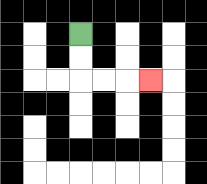{'start': '[3, 1]', 'end': '[6, 3]', 'path_directions': 'D,D,R,R,R', 'path_coordinates': '[[3, 1], [3, 2], [3, 3], [4, 3], [5, 3], [6, 3]]'}